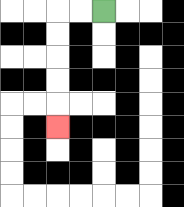{'start': '[4, 0]', 'end': '[2, 5]', 'path_directions': 'L,L,D,D,D,D,D', 'path_coordinates': '[[4, 0], [3, 0], [2, 0], [2, 1], [2, 2], [2, 3], [2, 4], [2, 5]]'}